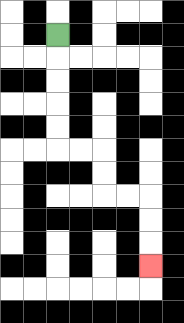{'start': '[2, 1]', 'end': '[6, 11]', 'path_directions': 'D,D,D,D,D,R,R,D,D,R,R,D,D,D', 'path_coordinates': '[[2, 1], [2, 2], [2, 3], [2, 4], [2, 5], [2, 6], [3, 6], [4, 6], [4, 7], [4, 8], [5, 8], [6, 8], [6, 9], [6, 10], [6, 11]]'}